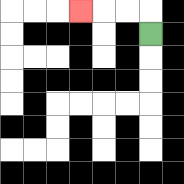{'start': '[6, 1]', 'end': '[3, 0]', 'path_directions': 'U,L,L,L', 'path_coordinates': '[[6, 1], [6, 0], [5, 0], [4, 0], [3, 0]]'}